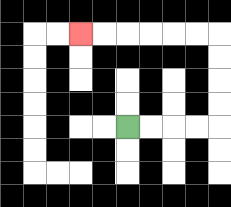{'start': '[5, 5]', 'end': '[3, 1]', 'path_directions': 'R,R,R,R,U,U,U,U,L,L,L,L,L,L', 'path_coordinates': '[[5, 5], [6, 5], [7, 5], [8, 5], [9, 5], [9, 4], [9, 3], [9, 2], [9, 1], [8, 1], [7, 1], [6, 1], [5, 1], [4, 1], [3, 1]]'}